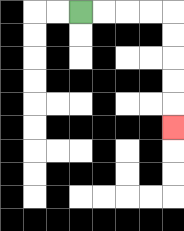{'start': '[3, 0]', 'end': '[7, 5]', 'path_directions': 'R,R,R,R,D,D,D,D,D', 'path_coordinates': '[[3, 0], [4, 0], [5, 0], [6, 0], [7, 0], [7, 1], [7, 2], [7, 3], [7, 4], [7, 5]]'}